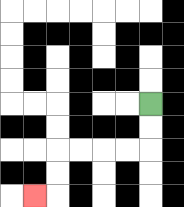{'start': '[6, 4]', 'end': '[1, 8]', 'path_directions': 'D,D,L,L,L,L,D,D,L', 'path_coordinates': '[[6, 4], [6, 5], [6, 6], [5, 6], [4, 6], [3, 6], [2, 6], [2, 7], [2, 8], [1, 8]]'}